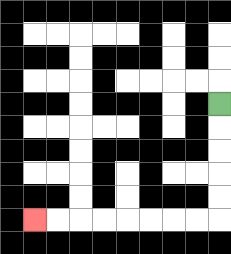{'start': '[9, 4]', 'end': '[1, 9]', 'path_directions': 'D,D,D,D,D,L,L,L,L,L,L,L,L', 'path_coordinates': '[[9, 4], [9, 5], [9, 6], [9, 7], [9, 8], [9, 9], [8, 9], [7, 9], [6, 9], [5, 9], [4, 9], [3, 9], [2, 9], [1, 9]]'}